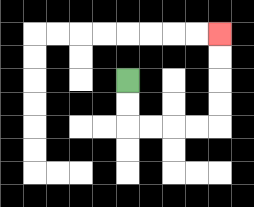{'start': '[5, 3]', 'end': '[9, 1]', 'path_directions': 'D,D,R,R,R,R,U,U,U,U', 'path_coordinates': '[[5, 3], [5, 4], [5, 5], [6, 5], [7, 5], [8, 5], [9, 5], [9, 4], [9, 3], [9, 2], [9, 1]]'}